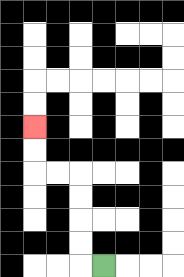{'start': '[4, 11]', 'end': '[1, 5]', 'path_directions': 'L,U,U,U,U,L,L,U,U', 'path_coordinates': '[[4, 11], [3, 11], [3, 10], [3, 9], [3, 8], [3, 7], [2, 7], [1, 7], [1, 6], [1, 5]]'}